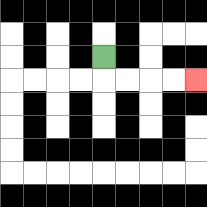{'start': '[4, 2]', 'end': '[8, 3]', 'path_directions': 'D,R,R,R,R', 'path_coordinates': '[[4, 2], [4, 3], [5, 3], [6, 3], [7, 3], [8, 3]]'}